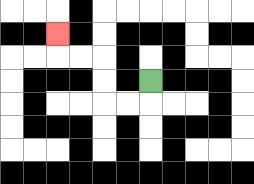{'start': '[6, 3]', 'end': '[2, 1]', 'path_directions': 'D,L,L,U,U,L,L,U', 'path_coordinates': '[[6, 3], [6, 4], [5, 4], [4, 4], [4, 3], [4, 2], [3, 2], [2, 2], [2, 1]]'}